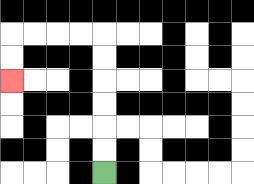{'start': '[4, 7]', 'end': '[0, 3]', 'path_directions': 'U,U,U,U,U,U,L,L,L,L,D,D', 'path_coordinates': '[[4, 7], [4, 6], [4, 5], [4, 4], [4, 3], [4, 2], [4, 1], [3, 1], [2, 1], [1, 1], [0, 1], [0, 2], [0, 3]]'}